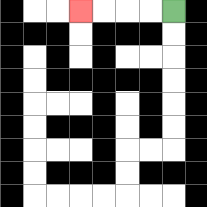{'start': '[7, 0]', 'end': '[3, 0]', 'path_directions': 'L,L,L,L', 'path_coordinates': '[[7, 0], [6, 0], [5, 0], [4, 0], [3, 0]]'}